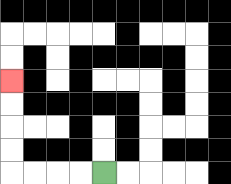{'start': '[4, 7]', 'end': '[0, 3]', 'path_directions': 'L,L,L,L,U,U,U,U', 'path_coordinates': '[[4, 7], [3, 7], [2, 7], [1, 7], [0, 7], [0, 6], [0, 5], [0, 4], [0, 3]]'}